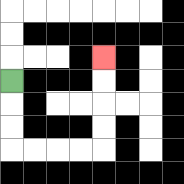{'start': '[0, 3]', 'end': '[4, 2]', 'path_directions': 'D,D,D,R,R,R,R,U,U,U,U', 'path_coordinates': '[[0, 3], [0, 4], [0, 5], [0, 6], [1, 6], [2, 6], [3, 6], [4, 6], [4, 5], [4, 4], [4, 3], [4, 2]]'}